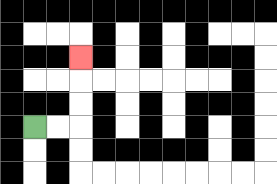{'start': '[1, 5]', 'end': '[3, 2]', 'path_directions': 'R,R,U,U,U', 'path_coordinates': '[[1, 5], [2, 5], [3, 5], [3, 4], [3, 3], [3, 2]]'}